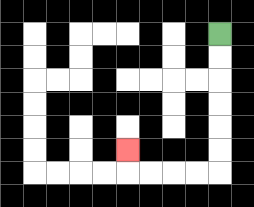{'start': '[9, 1]', 'end': '[5, 6]', 'path_directions': 'D,D,D,D,D,D,L,L,L,L,U', 'path_coordinates': '[[9, 1], [9, 2], [9, 3], [9, 4], [9, 5], [9, 6], [9, 7], [8, 7], [7, 7], [6, 7], [5, 7], [5, 6]]'}